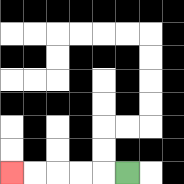{'start': '[5, 7]', 'end': '[0, 7]', 'path_directions': 'L,L,L,L,L', 'path_coordinates': '[[5, 7], [4, 7], [3, 7], [2, 7], [1, 7], [0, 7]]'}